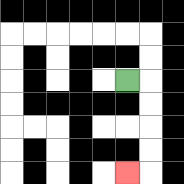{'start': '[5, 3]', 'end': '[5, 7]', 'path_directions': 'R,D,D,D,D,L', 'path_coordinates': '[[5, 3], [6, 3], [6, 4], [6, 5], [6, 6], [6, 7], [5, 7]]'}